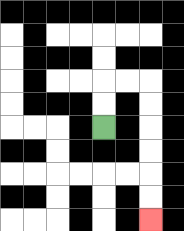{'start': '[4, 5]', 'end': '[6, 9]', 'path_directions': 'U,U,R,R,D,D,D,D,D,D', 'path_coordinates': '[[4, 5], [4, 4], [4, 3], [5, 3], [6, 3], [6, 4], [6, 5], [6, 6], [6, 7], [6, 8], [6, 9]]'}